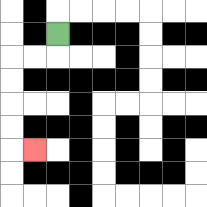{'start': '[2, 1]', 'end': '[1, 6]', 'path_directions': 'D,L,L,D,D,D,D,R', 'path_coordinates': '[[2, 1], [2, 2], [1, 2], [0, 2], [0, 3], [0, 4], [0, 5], [0, 6], [1, 6]]'}